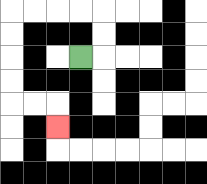{'start': '[3, 2]', 'end': '[2, 5]', 'path_directions': 'R,U,U,L,L,L,L,D,D,D,D,R,R,D', 'path_coordinates': '[[3, 2], [4, 2], [4, 1], [4, 0], [3, 0], [2, 0], [1, 0], [0, 0], [0, 1], [0, 2], [0, 3], [0, 4], [1, 4], [2, 4], [2, 5]]'}